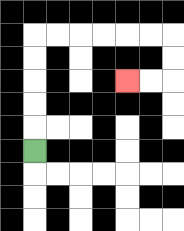{'start': '[1, 6]', 'end': '[5, 3]', 'path_directions': 'U,U,U,U,U,R,R,R,R,R,R,D,D,L,L', 'path_coordinates': '[[1, 6], [1, 5], [1, 4], [1, 3], [1, 2], [1, 1], [2, 1], [3, 1], [4, 1], [5, 1], [6, 1], [7, 1], [7, 2], [7, 3], [6, 3], [5, 3]]'}